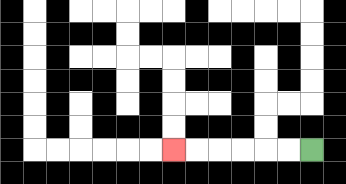{'start': '[13, 6]', 'end': '[7, 6]', 'path_directions': 'L,L,L,L,L,L', 'path_coordinates': '[[13, 6], [12, 6], [11, 6], [10, 6], [9, 6], [8, 6], [7, 6]]'}